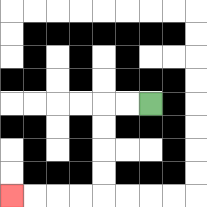{'start': '[6, 4]', 'end': '[0, 8]', 'path_directions': 'L,L,D,D,D,D,L,L,L,L', 'path_coordinates': '[[6, 4], [5, 4], [4, 4], [4, 5], [4, 6], [4, 7], [4, 8], [3, 8], [2, 8], [1, 8], [0, 8]]'}